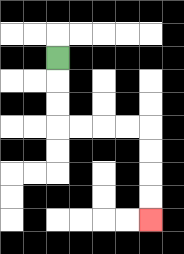{'start': '[2, 2]', 'end': '[6, 9]', 'path_directions': 'D,D,D,R,R,R,R,D,D,D,D', 'path_coordinates': '[[2, 2], [2, 3], [2, 4], [2, 5], [3, 5], [4, 5], [5, 5], [6, 5], [6, 6], [6, 7], [6, 8], [6, 9]]'}